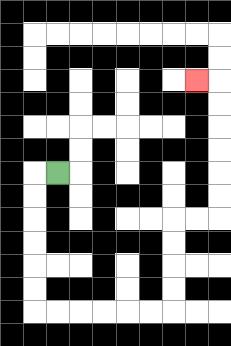{'start': '[2, 7]', 'end': '[8, 3]', 'path_directions': 'L,D,D,D,D,D,D,R,R,R,R,R,R,U,U,U,U,R,R,U,U,U,U,U,U,L', 'path_coordinates': '[[2, 7], [1, 7], [1, 8], [1, 9], [1, 10], [1, 11], [1, 12], [1, 13], [2, 13], [3, 13], [4, 13], [5, 13], [6, 13], [7, 13], [7, 12], [7, 11], [7, 10], [7, 9], [8, 9], [9, 9], [9, 8], [9, 7], [9, 6], [9, 5], [9, 4], [9, 3], [8, 3]]'}